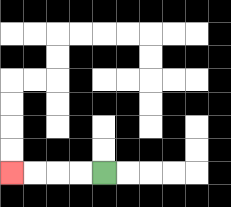{'start': '[4, 7]', 'end': '[0, 7]', 'path_directions': 'L,L,L,L', 'path_coordinates': '[[4, 7], [3, 7], [2, 7], [1, 7], [0, 7]]'}